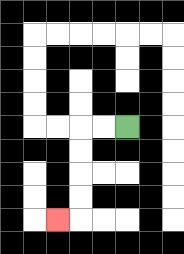{'start': '[5, 5]', 'end': '[2, 9]', 'path_directions': 'L,L,D,D,D,D,L', 'path_coordinates': '[[5, 5], [4, 5], [3, 5], [3, 6], [3, 7], [3, 8], [3, 9], [2, 9]]'}